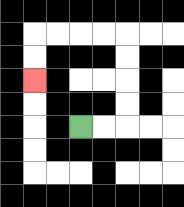{'start': '[3, 5]', 'end': '[1, 3]', 'path_directions': 'R,R,U,U,U,U,L,L,L,L,D,D', 'path_coordinates': '[[3, 5], [4, 5], [5, 5], [5, 4], [5, 3], [5, 2], [5, 1], [4, 1], [3, 1], [2, 1], [1, 1], [1, 2], [1, 3]]'}